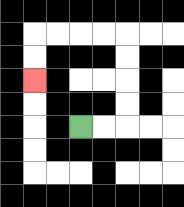{'start': '[3, 5]', 'end': '[1, 3]', 'path_directions': 'R,R,U,U,U,U,L,L,L,L,D,D', 'path_coordinates': '[[3, 5], [4, 5], [5, 5], [5, 4], [5, 3], [5, 2], [5, 1], [4, 1], [3, 1], [2, 1], [1, 1], [1, 2], [1, 3]]'}